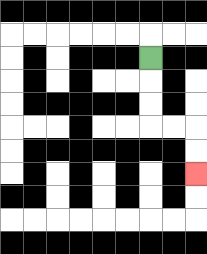{'start': '[6, 2]', 'end': '[8, 7]', 'path_directions': 'D,D,D,R,R,D,D', 'path_coordinates': '[[6, 2], [6, 3], [6, 4], [6, 5], [7, 5], [8, 5], [8, 6], [8, 7]]'}